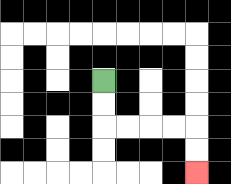{'start': '[4, 3]', 'end': '[8, 7]', 'path_directions': 'D,D,R,R,R,R,D,D', 'path_coordinates': '[[4, 3], [4, 4], [4, 5], [5, 5], [6, 5], [7, 5], [8, 5], [8, 6], [8, 7]]'}